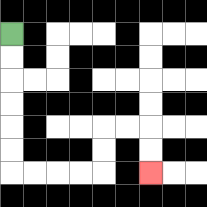{'start': '[0, 1]', 'end': '[6, 7]', 'path_directions': 'D,D,D,D,D,D,R,R,R,R,U,U,R,R,D,D', 'path_coordinates': '[[0, 1], [0, 2], [0, 3], [0, 4], [0, 5], [0, 6], [0, 7], [1, 7], [2, 7], [3, 7], [4, 7], [4, 6], [4, 5], [5, 5], [6, 5], [6, 6], [6, 7]]'}